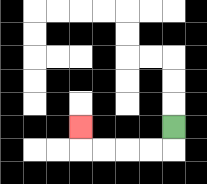{'start': '[7, 5]', 'end': '[3, 5]', 'path_directions': 'D,L,L,L,L,U', 'path_coordinates': '[[7, 5], [7, 6], [6, 6], [5, 6], [4, 6], [3, 6], [3, 5]]'}